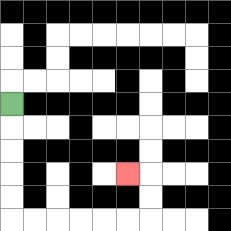{'start': '[0, 4]', 'end': '[5, 7]', 'path_directions': 'D,D,D,D,D,R,R,R,R,R,R,U,U,L', 'path_coordinates': '[[0, 4], [0, 5], [0, 6], [0, 7], [0, 8], [0, 9], [1, 9], [2, 9], [3, 9], [4, 9], [5, 9], [6, 9], [6, 8], [6, 7], [5, 7]]'}